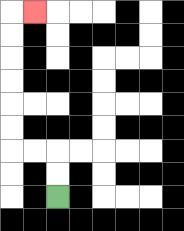{'start': '[2, 8]', 'end': '[1, 0]', 'path_directions': 'U,U,L,L,U,U,U,U,U,U,R', 'path_coordinates': '[[2, 8], [2, 7], [2, 6], [1, 6], [0, 6], [0, 5], [0, 4], [0, 3], [0, 2], [0, 1], [0, 0], [1, 0]]'}